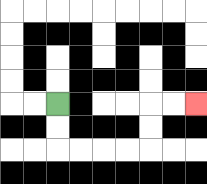{'start': '[2, 4]', 'end': '[8, 4]', 'path_directions': 'D,D,R,R,R,R,U,U,R,R', 'path_coordinates': '[[2, 4], [2, 5], [2, 6], [3, 6], [4, 6], [5, 6], [6, 6], [6, 5], [6, 4], [7, 4], [8, 4]]'}